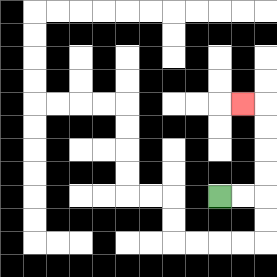{'start': '[9, 8]', 'end': '[10, 4]', 'path_directions': 'R,R,U,U,U,U,L', 'path_coordinates': '[[9, 8], [10, 8], [11, 8], [11, 7], [11, 6], [11, 5], [11, 4], [10, 4]]'}